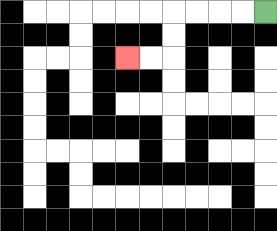{'start': '[11, 0]', 'end': '[5, 2]', 'path_directions': 'L,L,L,L,D,D,L,L', 'path_coordinates': '[[11, 0], [10, 0], [9, 0], [8, 0], [7, 0], [7, 1], [7, 2], [6, 2], [5, 2]]'}